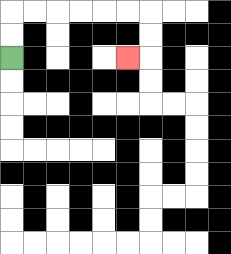{'start': '[0, 2]', 'end': '[5, 2]', 'path_directions': 'U,U,R,R,R,R,R,R,D,D,L', 'path_coordinates': '[[0, 2], [0, 1], [0, 0], [1, 0], [2, 0], [3, 0], [4, 0], [5, 0], [6, 0], [6, 1], [6, 2], [5, 2]]'}